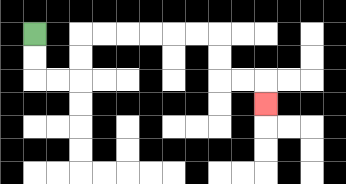{'start': '[1, 1]', 'end': '[11, 4]', 'path_directions': 'D,D,R,R,U,U,R,R,R,R,R,R,D,D,R,R,D', 'path_coordinates': '[[1, 1], [1, 2], [1, 3], [2, 3], [3, 3], [3, 2], [3, 1], [4, 1], [5, 1], [6, 1], [7, 1], [8, 1], [9, 1], [9, 2], [9, 3], [10, 3], [11, 3], [11, 4]]'}